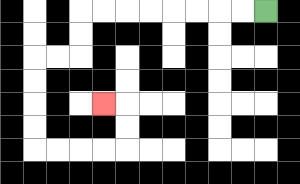{'start': '[11, 0]', 'end': '[4, 4]', 'path_directions': 'L,L,L,L,L,L,L,L,D,D,L,L,D,D,D,D,R,R,R,R,U,U,L', 'path_coordinates': '[[11, 0], [10, 0], [9, 0], [8, 0], [7, 0], [6, 0], [5, 0], [4, 0], [3, 0], [3, 1], [3, 2], [2, 2], [1, 2], [1, 3], [1, 4], [1, 5], [1, 6], [2, 6], [3, 6], [4, 6], [5, 6], [5, 5], [5, 4], [4, 4]]'}